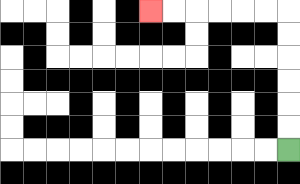{'start': '[12, 6]', 'end': '[6, 0]', 'path_directions': 'U,U,U,U,U,U,L,L,L,L,L,L', 'path_coordinates': '[[12, 6], [12, 5], [12, 4], [12, 3], [12, 2], [12, 1], [12, 0], [11, 0], [10, 0], [9, 0], [8, 0], [7, 0], [6, 0]]'}